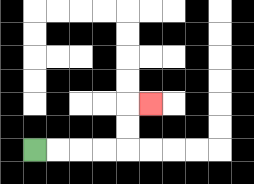{'start': '[1, 6]', 'end': '[6, 4]', 'path_directions': 'R,R,R,R,U,U,R', 'path_coordinates': '[[1, 6], [2, 6], [3, 6], [4, 6], [5, 6], [5, 5], [5, 4], [6, 4]]'}